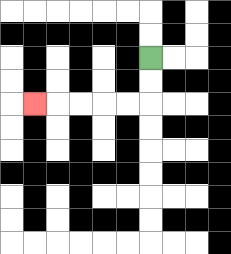{'start': '[6, 2]', 'end': '[1, 4]', 'path_directions': 'D,D,L,L,L,L,L', 'path_coordinates': '[[6, 2], [6, 3], [6, 4], [5, 4], [4, 4], [3, 4], [2, 4], [1, 4]]'}